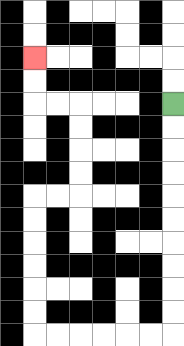{'start': '[7, 4]', 'end': '[1, 2]', 'path_directions': 'D,D,D,D,D,D,D,D,D,D,L,L,L,L,L,L,U,U,U,U,U,U,R,R,U,U,U,U,L,L,U,U', 'path_coordinates': '[[7, 4], [7, 5], [7, 6], [7, 7], [7, 8], [7, 9], [7, 10], [7, 11], [7, 12], [7, 13], [7, 14], [6, 14], [5, 14], [4, 14], [3, 14], [2, 14], [1, 14], [1, 13], [1, 12], [1, 11], [1, 10], [1, 9], [1, 8], [2, 8], [3, 8], [3, 7], [3, 6], [3, 5], [3, 4], [2, 4], [1, 4], [1, 3], [1, 2]]'}